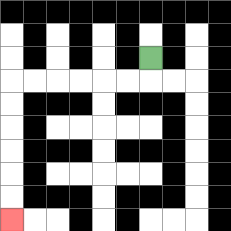{'start': '[6, 2]', 'end': '[0, 9]', 'path_directions': 'D,L,L,L,L,L,L,D,D,D,D,D,D', 'path_coordinates': '[[6, 2], [6, 3], [5, 3], [4, 3], [3, 3], [2, 3], [1, 3], [0, 3], [0, 4], [0, 5], [0, 6], [0, 7], [0, 8], [0, 9]]'}